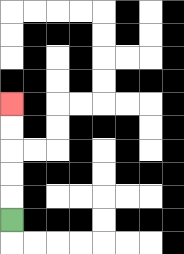{'start': '[0, 9]', 'end': '[0, 4]', 'path_directions': 'U,U,U,U,U', 'path_coordinates': '[[0, 9], [0, 8], [0, 7], [0, 6], [0, 5], [0, 4]]'}